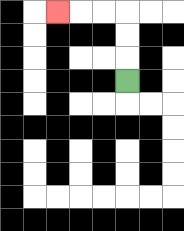{'start': '[5, 3]', 'end': '[2, 0]', 'path_directions': 'U,U,U,L,L,L', 'path_coordinates': '[[5, 3], [5, 2], [5, 1], [5, 0], [4, 0], [3, 0], [2, 0]]'}